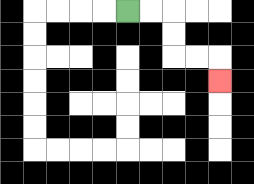{'start': '[5, 0]', 'end': '[9, 3]', 'path_directions': 'R,R,D,D,R,R,D', 'path_coordinates': '[[5, 0], [6, 0], [7, 0], [7, 1], [7, 2], [8, 2], [9, 2], [9, 3]]'}